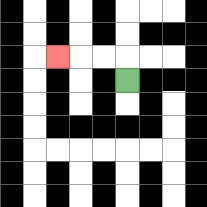{'start': '[5, 3]', 'end': '[2, 2]', 'path_directions': 'U,L,L,L', 'path_coordinates': '[[5, 3], [5, 2], [4, 2], [3, 2], [2, 2]]'}